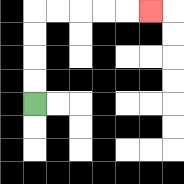{'start': '[1, 4]', 'end': '[6, 0]', 'path_directions': 'U,U,U,U,R,R,R,R,R', 'path_coordinates': '[[1, 4], [1, 3], [1, 2], [1, 1], [1, 0], [2, 0], [3, 0], [4, 0], [5, 0], [6, 0]]'}